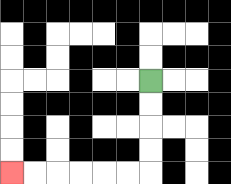{'start': '[6, 3]', 'end': '[0, 7]', 'path_directions': 'D,D,D,D,L,L,L,L,L,L', 'path_coordinates': '[[6, 3], [6, 4], [6, 5], [6, 6], [6, 7], [5, 7], [4, 7], [3, 7], [2, 7], [1, 7], [0, 7]]'}